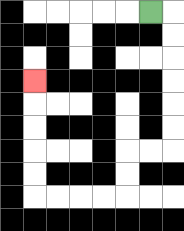{'start': '[6, 0]', 'end': '[1, 3]', 'path_directions': 'R,D,D,D,D,D,D,L,L,D,D,L,L,L,L,U,U,U,U,U', 'path_coordinates': '[[6, 0], [7, 0], [7, 1], [7, 2], [7, 3], [7, 4], [7, 5], [7, 6], [6, 6], [5, 6], [5, 7], [5, 8], [4, 8], [3, 8], [2, 8], [1, 8], [1, 7], [1, 6], [1, 5], [1, 4], [1, 3]]'}